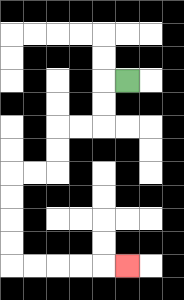{'start': '[5, 3]', 'end': '[5, 11]', 'path_directions': 'L,D,D,L,L,D,D,L,L,D,D,D,D,R,R,R,R,R', 'path_coordinates': '[[5, 3], [4, 3], [4, 4], [4, 5], [3, 5], [2, 5], [2, 6], [2, 7], [1, 7], [0, 7], [0, 8], [0, 9], [0, 10], [0, 11], [1, 11], [2, 11], [3, 11], [4, 11], [5, 11]]'}